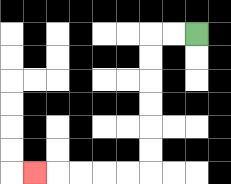{'start': '[8, 1]', 'end': '[1, 7]', 'path_directions': 'L,L,D,D,D,D,D,D,L,L,L,L,L', 'path_coordinates': '[[8, 1], [7, 1], [6, 1], [6, 2], [6, 3], [6, 4], [6, 5], [6, 6], [6, 7], [5, 7], [4, 7], [3, 7], [2, 7], [1, 7]]'}